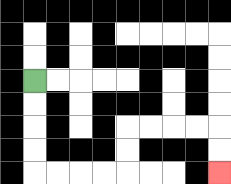{'start': '[1, 3]', 'end': '[9, 7]', 'path_directions': 'D,D,D,D,R,R,R,R,U,U,R,R,R,R,D,D', 'path_coordinates': '[[1, 3], [1, 4], [1, 5], [1, 6], [1, 7], [2, 7], [3, 7], [4, 7], [5, 7], [5, 6], [5, 5], [6, 5], [7, 5], [8, 5], [9, 5], [9, 6], [9, 7]]'}